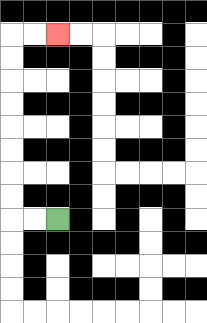{'start': '[2, 9]', 'end': '[2, 1]', 'path_directions': 'L,L,U,U,U,U,U,U,U,U,R,R', 'path_coordinates': '[[2, 9], [1, 9], [0, 9], [0, 8], [0, 7], [0, 6], [0, 5], [0, 4], [0, 3], [0, 2], [0, 1], [1, 1], [2, 1]]'}